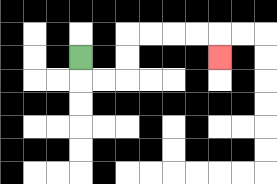{'start': '[3, 2]', 'end': '[9, 2]', 'path_directions': 'D,R,R,U,U,R,R,R,R,D', 'path_coordinates': '[[3, 2], [3, 3], [4, 3], [5, 3], [5, 2], [5, 1], [6, 1], [7, 1], [8, 1], [9, 1], [9, 2]]'}